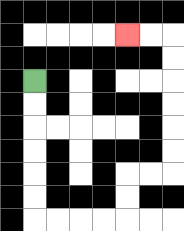{'start': '[1, 3]', 'end': '[5, 1]', 'path_directions': 'D,D,D,D,D,D,R,R,R,R,U,U,R,R,U,U,U,U,U,U,L,L', 'path_coordinates': '[[1, 3], [1, 4], [1, 5], [1, 6], [1, 7], [1, 8], [1, 9], [2, 9], [3, 9], [4, 9], [5, 9], [5, 8], [5, 7], [6, 7], [7, 7], [7, 6], [7, 5], [7, 4], [7, 3], [7, 2], [7, 1], [6, 1], [5, 1]]'}